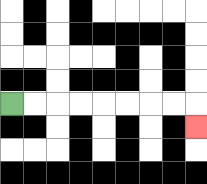{'start': '[0, 4]', 'end': '[8, 5]', 'path_directions': 'R,R,R,R,R,R,R,R,D', 'path_coordinates': '[[0, 4], [1, 4], [2, 4], [3, 4], [4, 4], [5, 4], [6, 4], [7, 4], [8, 4], [8, 5]]'}